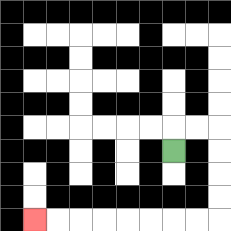{'start': '[7, 6]', 'end': '[1, 9]', 'path_directions': 'U,R,R,D,D,D,D,L,L,L,L,L,L,L,L', 'path_coordinates': '[[7, 6], [7, 5], [8, 5], [9, 5], [9, 6], [9, 7], [9, 8], [9, 9], [8, 9], [7, 9], [6, 9], [5, 9], [4, 9], [3, 9], [2, 9], [1, 9]]'}